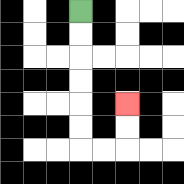{'start': '[3, 0]', 'end': '[5, 4]', 'path_directions': 'D,D,D,D,D,D,R,R,U,U', 'path_coordinates': '[[3, 0], [3, 1], [3, 2], [3, 3], [3, 4], [3, 5], [3, 6], [4, 6], [5, 6], [5, 5], [5, 4]]'}